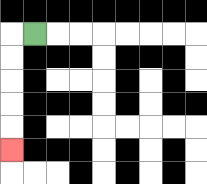{'start': '[1, 1]', 'end': '[0, 6]', 'path_directions': 'L,D,D,D,D,D', 'path_coordinates': '[[1, 1], [0, 1], [0, 2], [0, 3], [0, 4], [0, 5], [0, 6]]'}